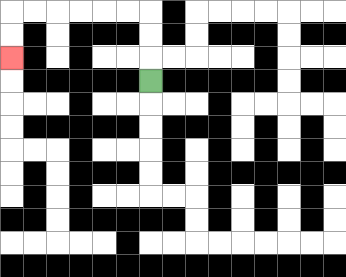{'start': '[6, 3]', 'end': '[0, 2]', 'path_directions': 'U,U,U,L,L,L,L,L,L,D,D', 'path_coordinates': '[[6, 3], [6, 2], [6, 1], [6, 0], [5, 0], [4, 0], [3, 0], [2, 0], [1, 0], [0, 0], [0, 1], [0, 2]]'}